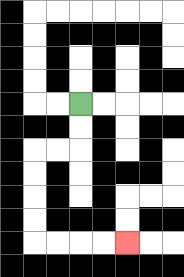{'start': '[3, 4]', 'end': '[5, 10]', 'path_directions': 'D,D,L,L,D,D,D,D,R,R,R,R', 'path_coordinates': '[[3, 4], [3, 5], [3, 6], [2, 6], [1, 6], [1, 7], [1, 8], [1, 9], [1, 10], [2, 10], [3, 10], [4, 10], [5, 10]]'}